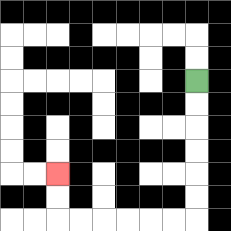{'start': '[8, 3]', 'end': '[2, 7]', 'path_directions': 'D,D,D,D,D,D,L,L,L,L,L,L,U,U', 'path_coordinates': '[[8, 3], [8, 4], [8, 5], [8, 6], [8, 7], [8, 8], [8, 9], [7, 9], [6, 9], [5, 9], [4, 9], [3, 9], [2, 9], [2, 8], [2, 7]]'}